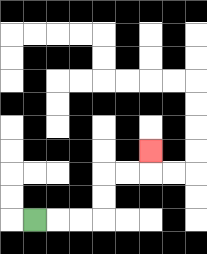{'start': '[1, 9]', 'end': '[6, 6]', 'path_directions': 'R,R,R,U,U,R,R,U', 'path_coordinates': '[[1, 9], [2, 9], [3, 9], [4, 9], [4, 8], [4, 7], [5, 7], [6, 7], [6, 6]]'}